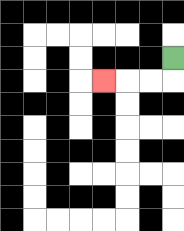{'start': '[7, 2]', 'end': '[4, 3]', 'path_directions': 'D,L,L,L', 'path_coordinates': '[[7, 2], [7, 3], [6, 3], [5, 3], [4, 3]]'}